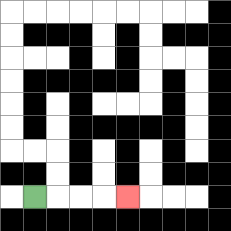{'start': '[1, 8]', 'end': '[5, 8]', 'path_directions': 'R,R,R,R', 'path_coordinates': '[[1, 8], [2, 8], [3, 8], [4, 8], [5, 8]]'}